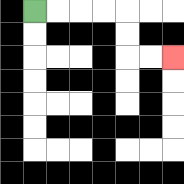{'start': '[1, 0]', 'end': '[7, 2]', 'path_directions': 'R,R,R,R,D,D,R,R', 'path_coordinates': '[[1, 0], [2, 0], [3, 0], [4, 0], [5, 0], [5, 1], [5, 2], [6, 2], [7, 2]]'}